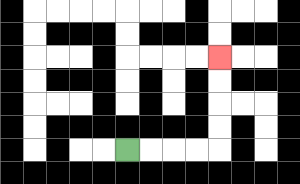{'start': '[5, 6]', 'end': '[9, 2]', 'path_directions': 'R,R,R,R,U,U,U,U', 'path_coordinates': '[[5, 6], [6, 6], [7, 6], [8, 6], [9, 6], [9, 5], [9, 4], [9, 3], [9, 2]]'}